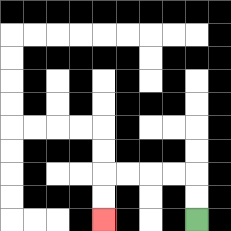{'start': '[8, 9]', 'end': '[4, 9]', 'path_directions': 'U,U,L,L,L,L,D,D', 'path_coordinates': '[[8, 9], [8, 8], [8, 7], [7, 7], [6, 7], [5, 7], [4, 7], [4, 8], [4, 9]]'}